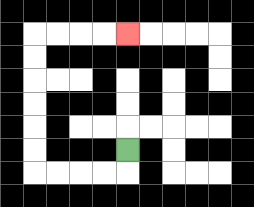{'start': '[5, 6]', 'end': '[5, 1]', 'path_directions': 'D,L,L,L,L,U,U,U,U,U,U,R,R,R,R', 'path_coordinates': '[[5, 6], [5, 7], [4, 7], [3, 7], [2, 7], [1, 7], [1, 6], [1, 5], [1, 4], [1, 3], [1, 2], [1, 1], [2, 1], [3, 1], [4, 1], [5, 1]]'}